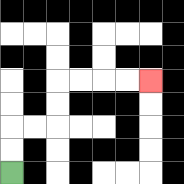{'start': '[0, 7]', 'end': '[6, 3]', 'path_directions': 'U,U,R,R,U,U,R,R,R,R', 'path_coordinates': '[[0, 7], [0, 6], [0, 5], [1, 5], [2, 5], [2, 4], [2, 3], [3, 3], [4, 3], [5, 3], [6, 3]]'}